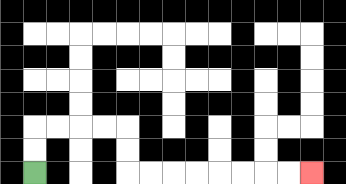{'start': '[1, 7]', 'end': '[13, 7]', 'path_directions': 'U,U,R,R,R,R,D,D,R,R,R,R,R,R,R,R', 'path_coordinates': '[[1, 7], [1, 6], [1, 5], [2, 5], [3, 5], [4, 5], [5, 5], [5, 6], [5, 7], [6, 7], [7, 7], [8, 7], [9, 7], [10, 7], [11, 7], [12, 7], [13, 7]]'}